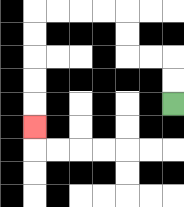{'start': '[7, 4]', 'end': '[1, 5]', 'path_directions': 'U,U,L,L,U,U,L,L,L,L,D,D,D,D,D', 'path_coordinates': '[[7, 4], [7, 3], [7, 2], [6, 2], [5, 2], [5, 1], [5, 0], [4, 0], [3, 0], [2, 0], [1, 0], [1, 1], [1, 2], [1, 3], [1, 4], [1, 5]]'}